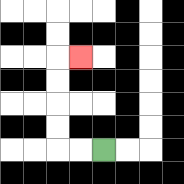{'start': '[4, 6]', 'end': '[3, 2]', 'path_directions': 'L,L,U,U,U,U,R', 'path_coordinates': '[[4, 6], [3, 6], [2, 6], [2, 5], [2, 4], [2, 3], [2, 2], [3, 2]]'}